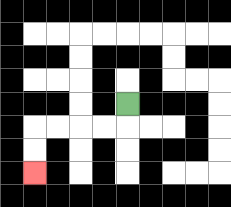{'start': '[5, 4]', 'end': '[1, 7]', 'path_directions': 'D,L,L,L,L,D,D', 'path_coordinates': '[[5, 4], [5, 5], [4, 5], [3, 5], [2, 5], [1, 5], [1, 6], [1, 7]]'}